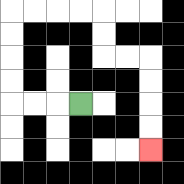{'start': '[3, 4]', 'end': '[6, 6]', 'path_directions': 'L,L,L,U,U,U,U,R,R,R,R,D,D,R,R,D,D,D,D', 'path_coordinates': '[[3, 4], [2, 4], [1, 4], [0, 4], [0, 3], [0, 2], [0, 1], [0, 0], [1, 0], [2, 0], [3, 0], [4, 0], [4, 1], [4, 2], [5, 2], [6, 2], [6, 3], [6, 4], [6, 5], [6, 6]]'}